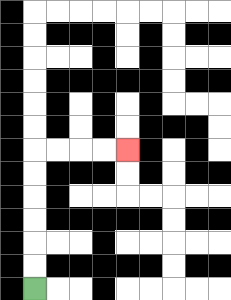{'start': '[1, 12]', 'end': '[5, 6]', 'path_directions': 'U,U,U,U,U,U,R,R,R,R', 'path_coordinates': '[[1, 12], [1, 11], [1, 10], [1, 9], [1, 8], [1, 7], [1, 6], [2, 6], [3, 6], [4, 6], [5, 6]]'}